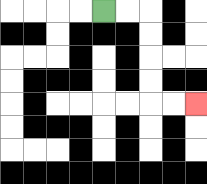{'start': '[4, 0]', 'end': '[8, 4]', 'path_directions': 'R,R,D,D,D,D,R,R', 'path_coordinates': '[[4, 0], [5, 0], [6, 0], [6, 1], [6, 2], [6, 3], [6, 4], [7, 4], [8, 4]]'}